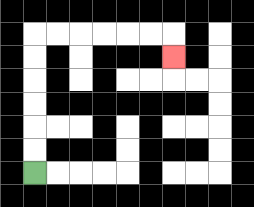{'start': '[1, 7]', 'end': '[7, 2]', 'path_directions': 'U,U,U,U,U,U,R,R,R,R,R,R,D', 'path_coordinates': '[[1, 7], [1, 6], [1, 5], [1, 4], [1, 3], [1, 2], [1, 1], [2, 1], [3, 1], [4, 1], [5, 1], [6, 1], [7, 1], [7, 2]]'}